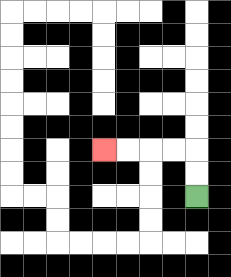{'start': '[8, 8]', 'end': '[4, 6]', 'path_directions': 'U,U,L,L,L,L', 'path_coordinates': '[[8, 8], [8, 7], [8, 6], [7, 6], [6, 6], [5, 6], [4, 6]]'}